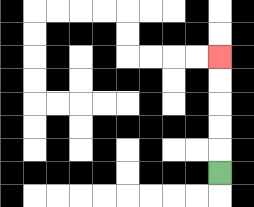{'start': '[9, 7]', 'end': '[9, 2]', 'path_directions': 'U,U,U,U,U', 'path_coordinates': '[[9, 7], [9, 6], [9, 5], [9, 4], [9, 3], [9, 2]]'}